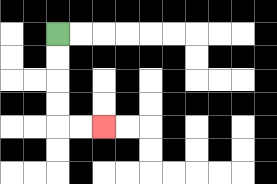{'start': '[2, 1]', 'end': '[4, 5]', 'path_directions': 'D,D,D,D,R,R', 'path_coordinates': '[[2, 1], [2, 2], [2, 3], [2, 4], [2, 5], [3, 5], [4, 5]]'}